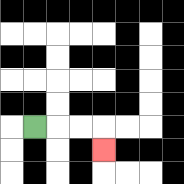{'start': '[1, 5]', 'end': '[4, 6]', 'path_directions': 'R,R,R,D', 'path_coordinates': '[[1, 5], [2, 5], [3, 5], [4, 5], [4, 6]]'}